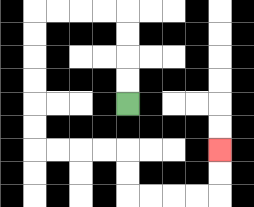{'start': '[5, 4]', 'end': '[9, 6]', 'path_directions': 'U,U,U,U,L,L,L,L,D,D,D,D,D,D,R,R,R,R,D,D,R,R,R,R,U,U', 'path_coordinates': '[[5, 4], [5, 3], [5, 2], [5, 1], [5, 0], [4, 0], [3, 0], [2, 0], [1, 0], [1, 1], [1, 2], [1, 3], [1, 4], [1, 5], [1, 6], [2, 6], [3, 6], [4, 6], [5, 6], [5, 7], [5, 8], [6, 8], [7, 8], [8, 8], [9, 8], [9, 7], [9, 6]]'}